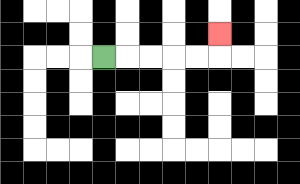{'start': '[4, 2]', 'end': '[9, 1]', 'path_directions': 'R,R,R,R,R,U', 'path_coordinates': '[[4, 2], [5, 2], [6, 2], [7, 2], [8, 2], [9, 2], [9, 1]]'}